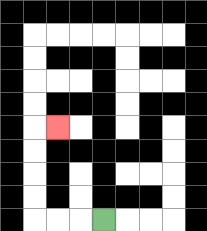{'start': '[4, 9]', 'end': '[2, 5]', 'path_directions': 'L,L,L,U,U,U,U,R', 'path_coordinates': '[[4, 9], [3, 9], [2, 9], [1, 9], [1, 8], [1, 7], [1, 6], [1, 5], [2, 5]]'}